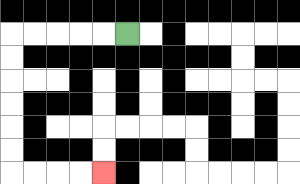{'start': '[5, 1]', 'end': '[4, 7]', 'path_directions': 'L,L,L,L,L,D,D,D,D,D,D,R,R,R,R', 'path_coordinates': '[[5, 1], [4, 1], [3, 1], [2, 1], [1, 1], [0, 1], [0, 2], [0, 3], [0, 4], [0, 5], [0, 6], [0, 7], [1, 7], [2, 7], [3, 7], [4, 7]]'}